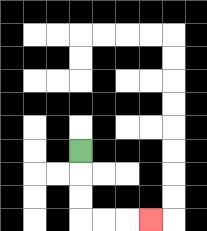{'start': '[3, 6]', 'end': '[6, 9]', 'path_directions': 'D,D,D,R,R,R', 'path_coordinates': '[[3, 6], [3, 7], [3, 8], [3, 9], [4, 9], [5, 9], [6, 9]]'}